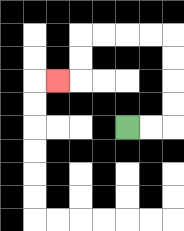{'start': '[5, 5]', 'end': '[2, 3]', 'path_directions': 'R,R,U,U,U,U,L,L,L,L,D,D,L', 'path_coordinates': '[[5, 5], [6, 5], [7, 5], [7, 4], [7, 3], [7, 2], [7, 1], [6, 1], [5, 1], [4, 1], [3, 1], [3, 2], [3, 3], [2, 3]]'}